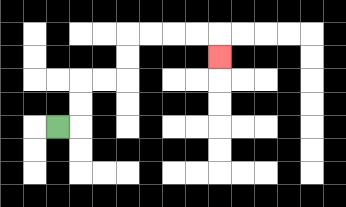{'start': '[2, 5]', 'end': '[9, 2]', 'path_directions': 'R,U,U,R,R,U,U,R,R,R,R,D', 'path_coordinates': '[[2, 5], [3, 5], [3, 4], [3, 3], [4, 3], [5, 3], [5, 2], [5, 1], [6, 1], [7, 1], [8, 1], [9, 1], [9, 2]]'}